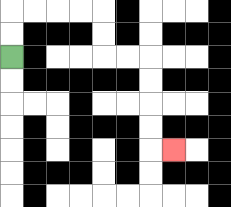{'start': '[0, 2]', 'end': '[7, 6]', 'path_directions': 'U,U,R,R,R,R,D,D,R,R,D,D,D,D,R', 'path_coordinates': '[[0, 2], [0, 1], [0, 0], [1, 0], [2, 0], [3, 0], [4, 0], [4, 1], [4, 2], [5, 2], [6, 2], [6, 3], [6, 4], [6, 5], [6, 6], [7, 6]]'}